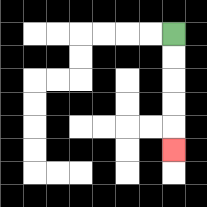{'start': '[7, 1]', 'end': '[7, 6]', 'path_directions': 'D,D,D,D,D', 'path_coordinates': '[[7, 1], [7, 2], [7, 3], [7, 4], [7, 5], [7, 6]]'}